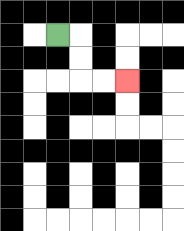{'start': '[2, 1]', 'end': '[5, 3]', 'path_directions': 'R,D,D,R,R', 'path_coordinates': '[[2, 1], [3, 1], [3, 2], [3, 3], [4, 3], [5, 3]]'}